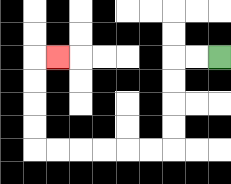{'start': '[9, 2]', 'end': '[2, 2]', 'path_directions': 'L,L,D,D,D,D,L,L,L,L,L,L,U,U,U,U,R', 'path_coordinates': '[[9, 2], [8, 2], [7, 2], [7, 3], [7, 4], [7, 5], [7, 6], [6, 6], [5, 6], [4, 6], [3, 6], [2, 6], [1, 6], [1, 5], [1, 4], [1, 3], [1, 2], [2, 2]]'}